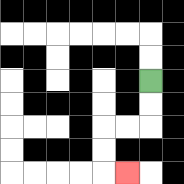{'start': '[6, 3]', 'end': '[5, 7]', 'path_directions': 'D,D,L,L,D,D,R', 'path_coordinates': '[[6, 3], [6, 4], [6, 5], [5, 5], [4, 5], [4, 6], [4, 7], [5, 7]]'}